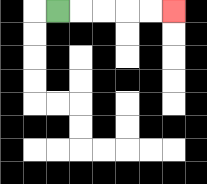{'start': '[2, 0]', 'end': '[7, 0]', 'path_directions': 'R,R,R,R,R', 'path_coordinates': '[[2, 0], [3, 0], [4, 0], [5, 0], [6, 0], [7, 0]]'}